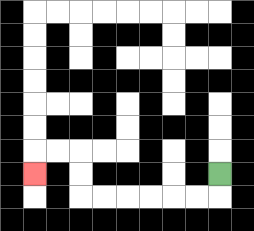{'start': '[9, 7]', 'end': '[1, 7]', 'path_directions': 'D,L,L,L,L,L,L,U,U,L,L,D', 'path_coordinates': '[[9, 7], [9, 8], [8, 8], [7, 8], [6, 8], [5, 8], [4, 8], [3, 8], [3, 7], [3, 6], [2, 6], [1, 6], [1, 7]]'}